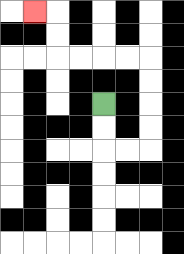{'start': '[4, 4]', 'end': '[1, 0]', 'path_directions': 'D,D,R,R,U,U,U,U,L,L,L,L,U,U,L', 'path_coordinates': '[[4, 4], [4, 5], [4, 6], [5, 6], [6, 6], [6, 5], [6, 4], [6, 3], [6, 2], [5, 2], [4, 2], [3, 2], [2, 2], [2, 1], [2, 0], [1, 0]]'}